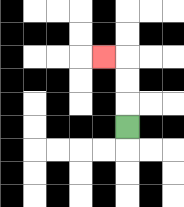{'start': '[5, 5]', 'end': '[4, 2]', 'path_directions': 'U,U,U,L', 'path_coordinates': '[[5, 5], [5, 4], [5, 3], [5, 2], [4, 2]]'}